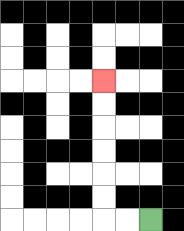{'start': '[6, 9]', 'end': '[4, 3]', 'path_directions': 'L,L,U,U,U,U,U,U', 'path_coordinates': '[[6, 9], [5, 9], [4, 9], [4, 8], [4, 7], [4, 6], [4, 5], [4, 4], [4, 3]]'}